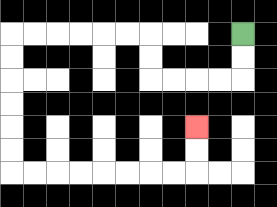{'start': '[10, 1]', 'end': '[8, 5]', 'path_directions': 'D,D,L,L,L,L,U,U,L,L,L,L,L,L,D,D,D,D,D,D,R,R,R,R,R,R,R,R,U,U', 'path_coordinates': '[[10, 1], [10, 2], [10, 3], [9, 3], [8, 3], [7, 3], [6, 3], [6, 2], [6, 1], [5, 1], [4, 1], [3, 1], [2, 1], [1, 1], [0, 1], [0, 2], [0, 3], [0, 4], [0, 5], [0, 6], [0, 7], [1, 7], [2, 7], [3, 7], [4, 7], [5, 7], [6, 7], [7, 7], [8, 7], [8, 6], [8, 5]]'}